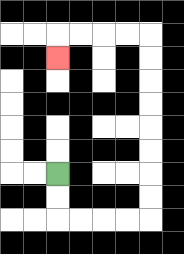{'start': '[2, 7]', 'end': '[2, 2]', 'path_directions': 'D,D,R,R,R,R,U,U,U,U,U,U,U,U,L,L,L,L,D', 'path_coordinates': '[[2, 7], [2, 8], [2, 9], [3, 9], [4, 9], [5, 9], [6, 9], [6, 8], [6, 7], [6, 6], [6, 5], [6, 4], [6, 3], [6, 2], [6, 1], [5, 1], [4, 1], [3, 1], [2, 1], [2, 2]]'}